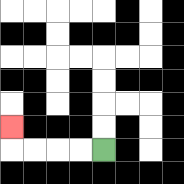{'start': '[4, 6]', 'end': '[0, 5]', 'path_directions': 'L,L,L,L,U', 'path_coordinates': '[[4, 6], [3, 6], [2, 6], [1, 6], [0, 6], [0, 5]]'}